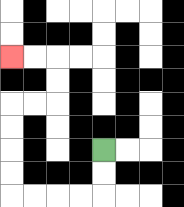{'start': '[4, 6]', 'end': '[0, 2]', 'path_directions': 'D,D,L,L,L,L,U,U,U,U,R,R,U,U,L,L', 'path_coordinates': '[[4, 6], [4, 7], [4, 8], [3, 8], [2, 8], [1, 8], [0, 8], [0, 7], [0, 6], [0, 5], [0, 4], [1, 4], [2, 4], [2, 3], [2, 2], [1, 2], [0, 2]]'}